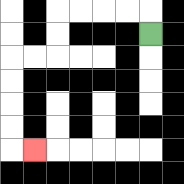{'start': '[6, 1]', 'end': '[1, 6]', 'path_directions': 'U,L,L,L,L,D,D,L,L,D,D,D,D,R', 'path_coordinates': '[[6, 1], [6, 0], [5, 0], [4, 0], [3, 0], [2, 0], [2, 1], [2, 2], [1, 2], [0, 2], [0, 3], [0, 4], [0, 5], [0, 6], [1, 6]]'}